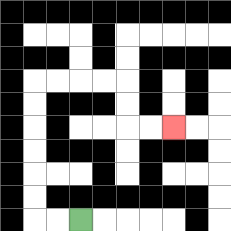{'start': '[3, 9]', 'end': '[7, 5]', 'path_directions': 'L,L,U,U,U,U,U,U,R,R,R,R,D,D,R,R', 'path_coordinates': '[[3, 9], [2, 9], [1, 9], [1, 8], [1, 7], [1, 6], [1, 5], [1, 4], [1, 3], [2, 3], [3, 3], [4, 3], [5, 3], [5, 4], [5, 5], [6, 5], [7, 5]]'}